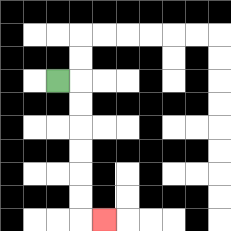{'start': '[2, 3]', 'end': '[4, 9]', 'path_directions': 'R,D,D,D,D,D,D,R', 'path_coordinates': '[[2, 3], [3, 3], [3, 4], [3, 5], [3, 6], [3, 7], [3, 8], [3, 9], [4, 9]]'}